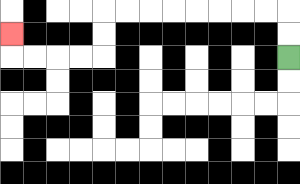{'start': '[12, 2]', 'end': '[0, 1]', 'path_directions': 'U,U,L,L,L,L,L,L,L,L,D,D,L,L,L,L,U', 'path_coordinates': '[[12, 2], [12, 1], [12, 0], [11, 0], [10, 0], [9, 0], [8, 0], [7, 0], [6, 0], [5, 0], [4, 0], [4, 1], [4, 2], [3, 2], [2, 2], [1, 2], [0, 2], [0, 1]]'}